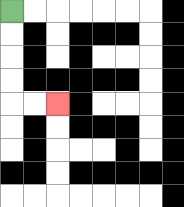{'start': '[0, 0]', 'end': '[2, 4]', 'path_directions': 'D,D,D,D,R,R', 'path_coordinates': '[[0, 0], [0, 1], [0, 2], [0, 3], [0, 4], [1, 4], [2, 4]]'}